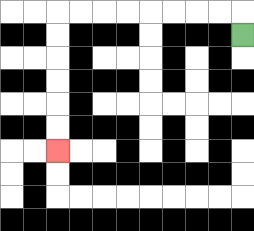{'start': '[10, 1]', 'end': '[2, 6]', 'path_directions': 'U,L,L,L,L,L,L,L,L,D,D,D,D,D,D', 'path_coordinates': '[[10, 1], [10, 0], [9, 0], [8, 0], [7, 0], [6, 0], [5, 0], [4, 0], [3, 0], [2, 0], [2, 1], [2, 2], [2, 3], [2, 4], [2, 5], [2, 6]]'}